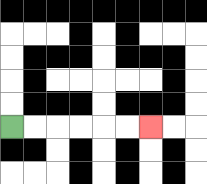{'start': '[0, 5]', 'end': '[6, 5]', 'path_directions': 'R,R,R,R,R,R', 'path_coordinates': '[[0, 5], [1, 5], [2, 5], [3, 5], [4, 5], [5, 5], [6, 5]]'}